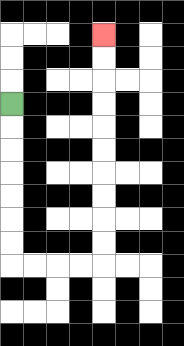{'start': '[0, 4]', 'end': '[4, 1]', 'path_directions': 'D,D,D,D,D,D,D,R,R,R,R,U,U,U,U,U,U,U,U,U,U', 'path_coordinates': '[[0, 4], [0, 5], [0, 6], [0, 7], [0, 8], [0, 9], [0, 10], [0, 11], [1, 11], [2, 11], [3, 11], [4, 11], [4, 10], [4, 9], [4, 8], [4, 7], [4, 6], [4, 5], [4, 4], [4, 3], [4, 2], [4, 1]]'}